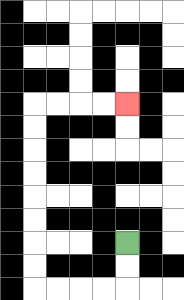{'start': '[5, 10]', 'end': '[5, 4]', 'path_directions': 'D,D,L,L,L,L,U,U,U,U,U,U,U,U,R,R,R,R', 'path_coordinates': '[[5, 10], [5, 11], [5, 12], [4, 12], [3, 12], [2, 12], [1, 12], [1, 11], [1, 10], [1, 9], [1, 8], [1, 7], [1, 6], [1, 5], [1, 4], [2, 4], [3, 4], [4, 4], [5, 4]]'}